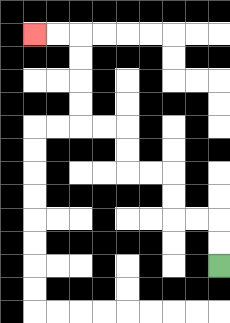{'start': '[9, 11]', 'end': '[1, 1]', 'path_directions': 'U,U,L,L,U,U,L,L,U,U,L,L,U,U,U,U,L,L', 'path_coordinates': '[[9, 11], [9, 10], [9, 9], [8, 9], [7, 9], [7, 8], [7, 7], [6, 7], [5, 7], [5, 6], [5, 5], [4, 5], [3, 5], [3, 4], [3, 3], [3, 2], [3, 1], [2, 1], [1, 1]]'}